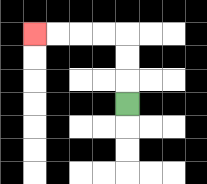{'start': '[5, 4]', 'end': '[1, 1]', 'path_directions': 'U,U,U,L,L,L,L', 'path_coordinates': '[[5, 4], [5, 3], [5, 2], [5, 1], [4, 1], [3, 1], [2, 1], [1, 1]]'}